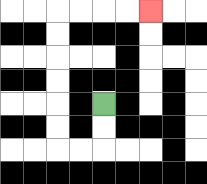{'start': '[4, 4]', 'end': '[6, 0]', 'path_directions': 'D,D,L,L,U,U,U,U,U,U,R,R,R,R', 'path_coordinates': '[[4, 4], [4, 5], [4, 6], [3, 6], [2, 6], [2, 5], [2, 4], [2, 3], [2, 2], [2, 1], [2, 0], [3, 0], [4, 0], [5, 0], [6, 0]]'}